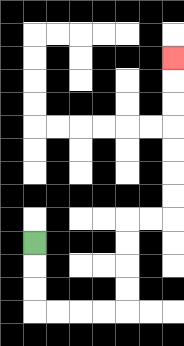{'start': '[1, 10]', 'end': '[7, 2]', 'path_directions': 'D,D,D,R,R,R,R,U,U,U,U,R,R,U,U,U,U,U,U,U', 'path_coordinates': '[[1, 10], [1, 11], [1, 12], [1, 13], [2, 13], [3, 13], [4, 13], [5, 13], [5, 12], [5, 11], [5, 10], [5, 9], [6, 9], [7, 9], [7, 8], [7, 7], [7, 6], [7, 5], [7, 4], [7, 3], [7, 2]]'}